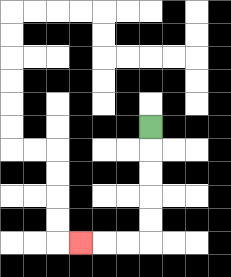{'start': '[6, 5]', 'end': '[3, 10]', 'path_directions': 'D,D,D,D,D,L,L,L', 'path_coordinates': '[[6, 5], [6, 6], [6, 7], [6, 8], [6, 9], [6, 10], [5, 10], [4, 10], [3, 10]]'}